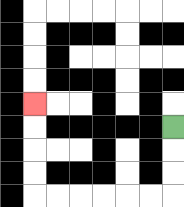{'start': '[7, 5]', 'end': '[1, 4]', 'path_directions': 'D,D,D,L,L,L,L,L,L,U,U,U,U', 'path_coordinates': '[[7, 5], [7, 6], [7, 7], [7, 8], [6, 8], [5, 8], [4, 8], [3, 8], [2, 8], [1, 8], [1, 7], [1, 6], [1, 5], [1, 4]]'}